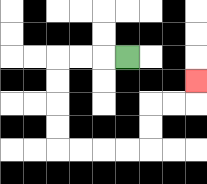{'start': '[5, 2]', 'end': '[8, 3]', 'path_directions': 'L,L,L,D,D,D,D,R,R,R,R,U,U,R,R,U', 'path_coordinates': '[[5, 2], [4, 2], [3, 2], [2, 2], [2, 3], [2, 4], [2, 5], [2, 6], [3, 6], [4, 6], [5, 6], [6, 6], [6, 5], [6, 4], [7, 4], [8, 4], [8, 3]]'}